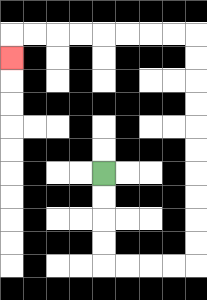{'start': '[4, 7]', 'end': '[0, 2]', 'path_directions': 'D,D,D,D,R,R,R,R,U,U,U,U,U,U,U,U,U,U,L,L,L,L,L,L,L,L,D', 'path_coordinates': '[[4, 7], [4, 8], [4, 9], [4, 10], [4, 11], [5, 11], [6, 11], [7, 11], [8, 11], [8, 10], [8, 9], [8, 8], [8, 7], [8, 6], [8, 5], [8, 4], [8, 3], [8, 2], [8, 1], [7, 1], [6, 1], [5, 1], [4, 1], [3, 1], [2, 1], [1, 1], [0, 1], [0, 2]]'}